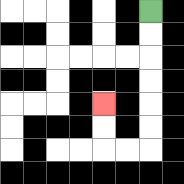{'start': '[6, 0]', 'end': '[4, 4]', 'path_directions': 'D,D,D,D,D,D,L,L,U,U', 'path_coordinates': '[[6, 0], [6, 1], [6, 2], [6, 3], [6, 4], [6, 5], [6, 6], [5, 6], [4, 6], [4, 5], [4, 4]]'}